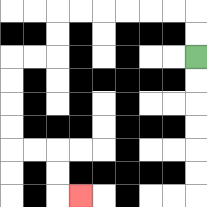{'start': '[8, 2]', 'end': '[3, 8]', 'path_directions': 'U,U,L,L,L,L,L,L,D,D,L,L,D,D,D,D,R,R,D,D,R', 'path_coordinates': '[[8, 2], [8, 1], [8, 0], [7, 0], [6, 0], [5, 0], [4, 0], [3, 0], [2, 0], [2, 1], [2, 2], [1, 2], [0, 2], [0, 3], [0, 4], [0, 5], [0, 6], [1, 6], [2, 6], [2, 7], [2, 8], [3, 8]]'}